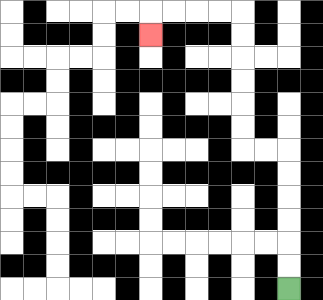{'start': '[12, 12]', 'end': '[6, 1]', 'path_directions': 'U,U,U,U,U,U,L,L,U,U,U,U,U,U,L,L,L,L,D', 'path_coordinates': '[[12, 12], [12, 11], [12, 10], [12, 9], [12, 8], [12, 7], [12, 6], [11, 6], [10, 6], [10, 5], [10, 4], [10, 3], [10, 2], [10, 1], [10, 0], [9, 0], [8, 0], [7, 0], [6, 0], [6, 1]]'}